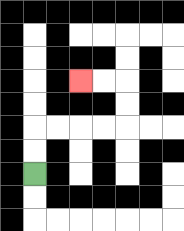{'start': '[1, 7]', 'end': '[3, 3]', 'path_directions': 'U,U,R,R,R,R,U,U,L,L', 'path_coordinates': '[[1, 7], [1, 6], [1, 5], [2, 5], [3, 5], [4, 5], [5, 5], [5, 4], [5, 3], [4, 3], [3, 3]]'}